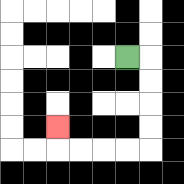{'start': '[5, 2]', 'end': '[2, 5]', 'path_directions': 'R,D,D,D,D,L,L,L,L,U', 'path_coordinates': '[[5, 2], [6, 2], [6, 3], [6, 4], [6, 5], [6, 6], [5, 6], [4, 6], [3, 6], [2, 6], [2, 5]]'}